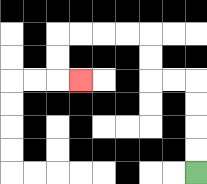{'start': '[8, 7]', 'end': '[3, 3]', 'path_directions': 'U,U,U,U,L,L,U,U,L,L,L,L,D,D,R', 'path_coordinates': '[[8, 7], [8, 6], [8, 5], [8, 4], [8, 3], [7, 3], [6, 3], [6, 2], [6, 1], [5, 1], [4, 1], [3, 1], [2, 1], [2, 2], [2, 3], [3, 3]]'}